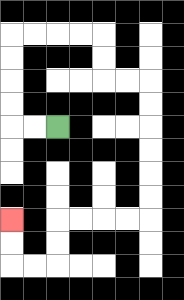{'start': '[2, 5]', 'end': '[0, 9]', 'path_directions': 'L,L,U,U,U,U,R,R,R,R,D,D,R,R,D,D,D,D,D,D,L,L,L,L,D,D,L,L,U,U', 'path_coordinates': '[[2, 5], [1, 5], [0, 5], [0, 4], [0, 3], [0, 2], [0, 1], [1, 1], [2, 1], [3, 1], [4, 1], [4, 2], [4, 3], [5, 3], [6, 3], [6, 4], [6, 5], [6, 6], [6, 7], [6, 8], [6, 9], [5, 9], [4, 9], [3, 9], [2, 9], [2, 10], [2, 11], [1, 11], [0, 11], [0, 10], [0, 9]]'}